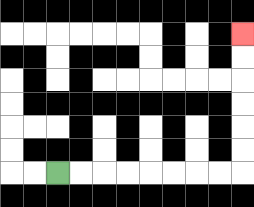{'start': '[2, 7]', 'end': '[10, 1]', 'path_directions': 'R,R,R,R,R,R,R,R,U,U,U,U,U,U', 'path_coordinates': '[[2, 7], [3, 7], [4, 7], [5, 7], [6, 7], [7, 7], [8, 7], [9, 7], [10, 7], [10, 6], [10, 5], [10, 4], [10, 3], [10, 2], [10, 1]]'}